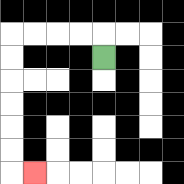{'start': '[4, 2]', 'end': '[1, 7]', 'path_directions': 'U,L,L,L,L,D,D,D,D,D,D,R', 'path_coordinates': '[[4, 2], [4, 1], [3, 1], [2, 1], [1, 1], [0, 1], [0, 2], [0, 3], [0, 4], [0, 5], [0, 6], [0, 7], [1, 7]]'}